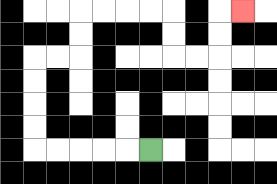{'start': '[6, 6]', 'end': '[10, 0]', 'path_directions': 'L,L,L,L,L,U,U,U,U,R,R,U,U,R,R,R,R,D,D,R,R,U,U,R', 'path_coordinates': '[[6, 6], [5, 6], [4, 6], [3, 6], [2, 6], [1, 6], [1, 5], [1, 4], [1, 3], [1, 2], [2, 2], [3, 2], [3, 1], [3, 0], [4, 0], [5, 0], [6, 0], [7, 0], [7, 1], [7, 2], [8, 2], [9, 2], [9, 1], [9, 0], [10, 0]]'}